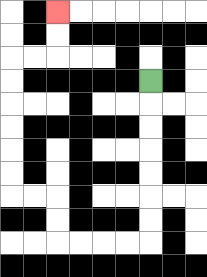{'start': '[6, 3]', 'end': '[2, 0]', 'path_directions': 'D,D,D,D,D,D,D,L,L,L,L,U,U,L,L,U,U,U,U,U,U,R,R,U,U', 'path_coordinates': '[[6, 3], [6, 4], [6, 5], [6, 6], [6, 7], [6, 8], [6, 9], [6, 10], [5, 10], [4, 10], [3, 10], [2, 10], [2, 9], [2, 8], [1, 8], [0, 8], [0, 7], [0, 6], [0, 5], [0, 4], [0, 3], [0, 2], [1, 2], [2, 2], [2, 1], [2, 0]]'}